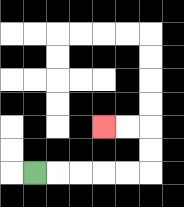{'start': '[1, 7]', 'end': '[4, 5]', 'path_directions': 'R,R,R,R,R,U,U,L,L', 'path_coordinates': '[[1, 7], [2, 7], [3, 7], [4, 7], [5, 7], [6, 7], [6, 6], [6, 5], [5, 5], [4, 5]]'}